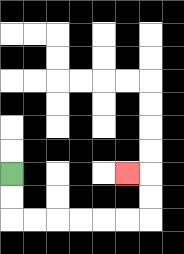{'start': '[0, 7]', 'end': '[5, 7]', 'path_directions': 'D,D,R,R,R,R,R,R,U,U,L', 'path_coordinates': '[[0, 7], [0, 8], [0, 9], [1, 9], [2, 9], [3, 9], [4, 9], [5, 9], [6, 9], [6, 8], [6, 7], [5, 7]]'}